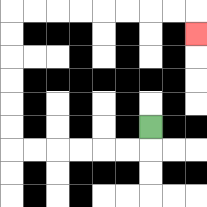{'start': '[6, 5]', 'end': '[8, 1]', 'path_directions': 'D,L,L,L,L,L,L,U,U,U,U,U,U,R,R,R,R,R,R,R,R,D', 'path_coordinates': '[[6, 5], [6, 6], [5, 6], [4, 6], [3, 6], [2, 6], [1, 6], [0, 6], [0, 5], [0, 4], [0, 3], [0, 2], [0, 1], [0, 0], [1, 0], [2, 0], [3, 0], [4, 0], [5, 0], [6, 0], [7, 0], [8, 0], [8, 1]]'}